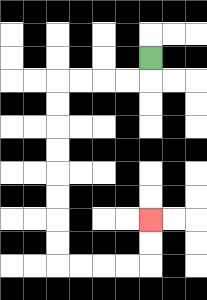{'start': '[6, 2]', 'end': '[6, 9]', 'path_directions': 'D,L,L,L,L,D,D,D,D,D,D,D,D,R,R,R,R,U,U', 'path_coordinates': '[[6, 2], [6, 3], [5, 3], [4, 3], [3, 3], [2, 3], [2, 4], [2, 5], [2, 6], [2, 7], [2, 8], [2, 9], [2, 10], [2, 11], [3, 11], [4, 11], [5, 11], [6, 11], [6, 10], [6, 9]]'}